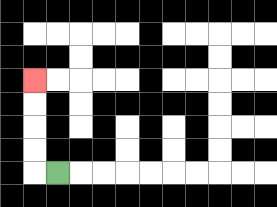{'start': '[2, 7]', 'end': '[1, 3]', 'path_directions': 'L,U,U,U,U', 'path_coordinates': '[[2, 7], [1, 7], [1, 6], [1, 5], [1, 4], [1, 3]]'}